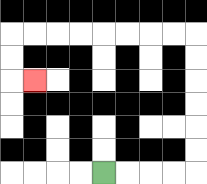{'start': '[4, 7]', 'end': '[1, 3]', 'path_directions': 'R,R,R,R,U,U,U,U,U,U,L,L,L,L,L,L,L,L,D,D,R', 'path_coordinates': '[[4, 7], [5, 7], [6, 7], [7, 7], [8, 7], [8, 6], [8, 5], [8, 4], [8, 3], [8, 2], [8, 1], [7, 1], [6, 1], [5, 1], [4, 1], [3, 1], [2, 1], [1, 1], [0, 1], [0, 2], [0, 3], [1, 3]]'}